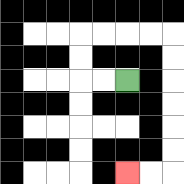{'start': '[5, 3]', 'end': '[5, 7]', 'path_directions': 'L,L,U,U,R,R,R,R,D,D,D,D,D,D,L,L', 'path_coordinates': '[[5, 3], [4, 3], [3, 3], [3, 2], [3, 1], [4, 1], [5, 1], [6, 1], [7, 1], [7, 2], [7, 3], [7, 4], [7, 5], [7, 6], [7, 7], [6, 7], [5, 7]]'}